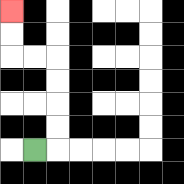{'start': '[1, 6]', 'end': '[0, 0]', 'path_directions': 'R,U,U,U,U,L,L,U,U', 'path_coordinates': '[[1, 6], [2, 6], [2, 5], [2, 4], [2, 3], [2, 2], [1, 2], [0, 2], [0, 1], [0, 0]]'}